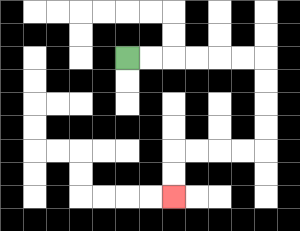{'start': '[5, 2]', 'end': '[7, 8]', 'path_directions': 'R,R,R,R,R,R,D,D,D,D,L,L,L,L,D,D', 'path_coordinates': '[[5, 2], [6, 2], [7, 2], [8, 2], [9, 2], [10, 2], [11, 2], [11, 3], [11, 4], [11, 5], [11, 6], [10, 6], [9, 6], [8, 6], [7, 6], [7, 7], [7, 8]]'}